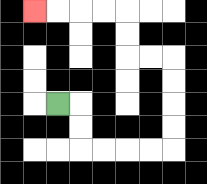{'start': '[2, 4]', 'end': '[1, 0]', 'path_directions': 'R,D,D,R,R,R,R,U,U,U,U,L,L,U,U,L,L,L,L', 'path_coordinates': '[[2, 4], [3, 4], [3, 5], [3, 6], [4, 6], [5, 6], [6, 6], [7, 6], [7, 5], [7, 4], [7, 3], [7, 2], [6, 2], [5, 2], [5, 1], [5, 0], [4, 0], [3, 0], [2, 0], [1, 0]]'}